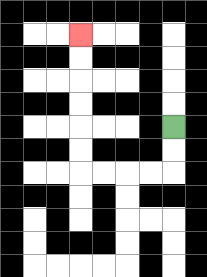{'start': '[7, 5]', 'end': '[3, 1]', 'path_directions': 'D,D,L,L,L,L,U,U,U,U,U,U', 'path_coordinates': '[[7, 5], [7, 6], [7, 7], [6, 7], [5, 7], [4, 7], [3, 7], [3, 6], [3, 5], [3, 4], [3, 3], [3, 2], [3, 1]]'}